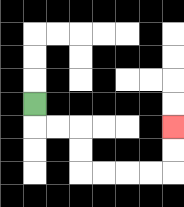{'start': '[1, 4]', 'end': '[7, 5]', 'path_directions': 'D,R,R,D,D,R,R,R,R,U,U', 'path_coordinates': '[[1, 4], [1, 5], [2, 5], [3, 5], [3, 6], [3, 7], [4, 7], [5, 7], [6, 7], [7, 7], [7, 6], [7, 5]]'}